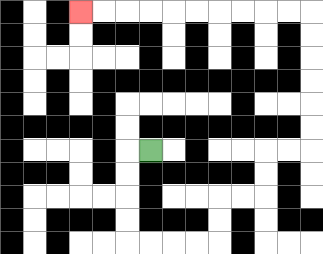{'start': '[6, 6]', 'end': '[3, 0]', 'path_directions': 'L,D,D,D,D,R,R,R,R,U,U,R,R,U,U,R,R,U,U,U,U,U,U,L,L,L,L,L,L,L,L,L,L', 'path_coordinates': '[[6, 6], [5, 6], [5, 7], [5, 8], [5, 9], [5, 10], [6, 10], [7, 10], [8, 10], [9, 10], [9, 9], [9, 8], [10, 8], [11, 8], [11, 7], [11, 6], [12, 6], [13, 6], [13, 5], [13, 4], [13, 3], [13, 2], [13, 1], [13, 0], [12, 0], [11, 0], [10, 0], [9, 0], [8, 0], [7, 0], [6, 0], [5, 0], [4, 0], [3, 0]]'}